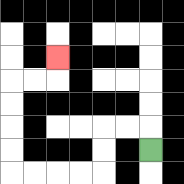{'start': '[6, 6]', 'end': '[2, 2]', 'path_directions': 'U,L,L,D,D,L,L,L,L,U,U,U,U,R,R,U', 'path_coordinates': '[[6, 6], [6, 5], [5, 5], [4, 5], [4, 6], [4, 7], [3, 7], [2, 7], [1, 7], [0, 7], [0, 6], [0, 5], [0, 4], [0, 3], [1, 3], [2, 3], [2, 2]]'}